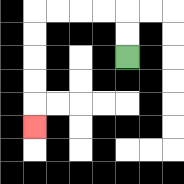{'start': '[5, 2]', 'end': '[1, 5]', 'path_directions': 'U,U,L,L,L,L,D,D,D,D,D', 'path_coordinates': '[[5, 2], [5, 1], [5, 0], [4, 0], [3, 0], [2, 0], [1, 0], [1, 1], [1, 2], [1, 3], [1, 4], [1, 5]]'}